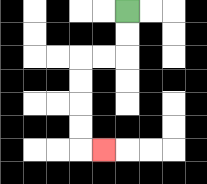{'start': '[5, 0]', 'end': '[4, 6]', 'path_directions': 'D,D,L,L,D,D,D,D,R', 'path_coordinates': '[[5, 0], [5, 1], [5, 2], [4, 2], [3, 2], [3, 3], [3, 4], [3, 5], [3, 6], [4, 6]]'}